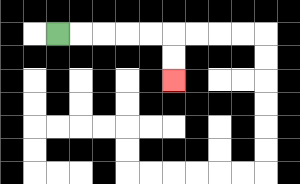{'start': '[2, 1]', 'end': '[7, 3]', 'path_directions': 'R,R,R,R,R,D,D', 'path_coordinates': '[[2, 1], [3, 1], [4, 1], [5, 1], [6, 1], [7, 1], [7, 2], [7, 3]]'}